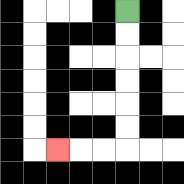{'start': '[5, 0]', 'end': '[2, 6]', 'path_directions': 'D,D,D,D,D,D,L,L,L', 'path_coordinates': '[[5, 0], [5, 1], [5, 2], [5, 3], [5, 4], [5, 5], [5, 6], [4, 6], [3, 6], [2, 6]]'}